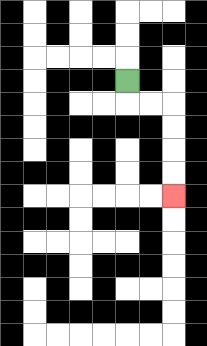{'start': '[5, 3]', 'end': '[7, 8]', 'path_directions': 'D,R,R,D,D,D,D', 'path_coordinates': '[[5, 3], [5, 4], [6, 4], [7, 4], [7, 5], [7, 6], [7, 7], [7, 8]]'}